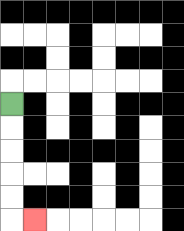{'start': '[0, 4]', 'end': '[1, 9]', 'path_directions': 'D,D,D,D,D,R', 'path_coordinates': '[[0, 4], [0, 5], [0, 6], [0, 7], [0, 8], [0, 9], [1, 9]]'}